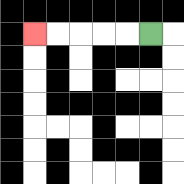{'start': '[6, 1]', 'end': '[1, 1]', 'path_directions': 'L,L,L,L,L', 'path_coordinates': '[[6, 1], [5, 1], [4, 1], [3, 1], [2, 1], [1, 1]]'}